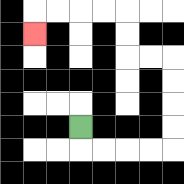{'start': '[3, 5]', 'end': '[1, 1]', 'path_directions': 'D,R,R,R,R,U,U,U,U,L,L,U,U,L,L,L,L,D', 'path_coordinates': '[[3, 5], [3, 6], [4, 6], [5, 6], [6, 6], [7, 6], [7, 5], [7, 4], [7, 3], [7, 2], [6, 2], [5, 2], [5, 1], [5, 0], [4, 0], [3, 0], [2, 0], [1, 0], [1, 1]]'}